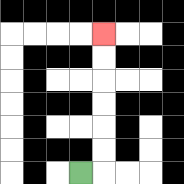{'start': '[3, 7]', 'end': '[4, 1]', 'path_directions': 'R,U,U,U,U,U,U', 'path_coordinates': '[[3, 7], [4, 7], [4, 6], [4, 5], [4, 4], [4, 3], [4, 2], [4, 1]]'}